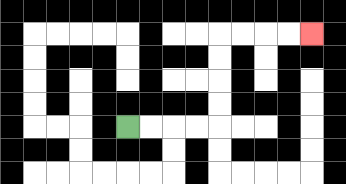{'start': '[5, 5]', 'end': '[13, 1]', 'path_directions': 'R,R,R,R,U,U,U,U,R,R,R,R', 'path_coordinates': '[[5, 5], [6, 5], [7, 5], [8, 5], [9, 5], [9, 4], [9, 3], [9, 2], [9, 1], [10, 1], [11, 1], [12, 1], [13, 1]]'}